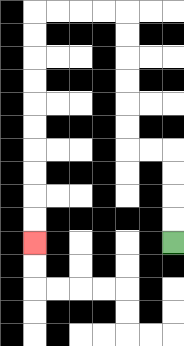{'start': '[7, 10]', 'end': '[1, 10]', 'path_directions': 'U,U,U,U,L,L,U,U,U,U,U,U,L,L,L,L,D,D,D,D,D,D,D,D,D,D', 'path_coordinates': '[[7, 10], [7, 9], [7, 8], [7, 7], [7, 6], [6, 6], [5, 6], [5, 5], [5, 4], [5, 3], [5, 2], [5, 1], [5, 0], [4, 0], [3, 0], [2, 0], [1, 0], [1, 1], [1, 2], [1, 3], [1, 4], [1, 5], [1, 6], [1, 7], [1, 8], [1, 9], [1, 10]]'}